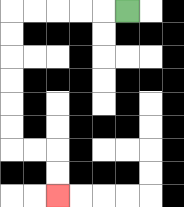{'start': '[5, 0]', 'end': '[2, 8]', 'path_directions': 'L,L,L,L,L,D,D,D,D,D,D,R,R,D,D', 'path_coordinates': '[[5, 0], [4, 0], [3, 0], [2, 0], [1, 0], [0, 0], [0, 1], [0, 2], [0, 3], [0, 4], [0, 5], [0, 6], [1, 6], [2, 6], [2, 7], [2, 8]]'}